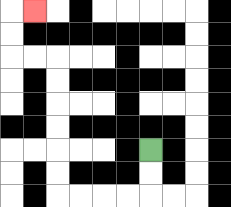{'start': '[6, 6]', 'end': '[1, 0]', 'path_directions': 'D,D,L,L,L,L,U,U,U,U,U,U,L,L,U,U,R', 'path_coordinates': '[[6, 6], [6, 7], [6, 8], [5, 8], [4, 8], [3, 8], [2, 8], [2, 7], [2, 6], [2, 5], [2, 4], [2, 3], [2, 2], [1, 2], [0, 2], [0, 1], [0, 0], [1, 0]]'}